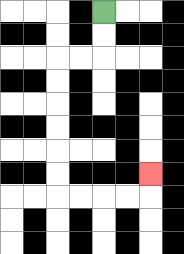{'start': '[4, 0]', 'end': '[6, 7]', 'path_directions': 'D,D,L,L,D,D,D,D,D,D,R,R,R,R,U', 'path_coordinates': '[[4, 0], [4, 1], [4, 2], [3, 2], [2, 2], [2, 3], [2, 4], [2, 5], [2, 6], [2, 7], [2, 8], [3, 8], [4, 8], [5, 8], [6, 8], [6, 7]]'}